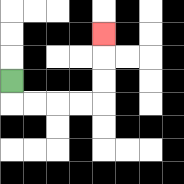{'start': '[0, 3]', 'end': '[4, 1]', 'path_directions': 'D,R,R,R,R,U,U,U', 'path_coordinates': '[[0, 3], [0, 4], [1, 4], [2, 4], [3, 4], [4, 4], [4, 3], [4, 2], [4, 1]]'}